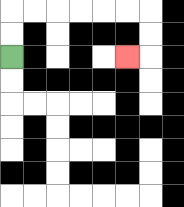{'start': '[0, 2]', 'end': '[5, 2]', 'path_directions': 'U,U,R,R,R,R,R,R,D,D,L', 'path_coordinates': '[[0, 2], [0, 1], [0, 0], [1, 0], [2, 0], [3, 0], [4, 0], [5, 0], [6, 0], [6, 1], [6, 2], [5, 2]]'}